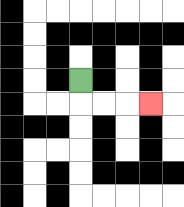{'start': '[3, 3]', 'end': '[6, 4]', 'path_directions': 'D,R,R,R', 'path_coordinates': '[[3, 3], [3, 4], [4, 4], [5, 4], [6, 4]]'}